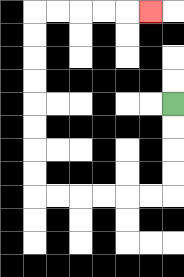{'start': '[7, 4]', 'end': '[6, 0]', 'path_directions': 'D,D,D,D,L,L,L,L,L,L,U,U,U,U,U,U,U,U,R,R,R,R,R', 'path_coordinates': '[[7, 4], [7, 5], [7, 6], [7, 7], [7, 8], [6, 8], [5, 8], [4, 8], [3, 8], [2, 8], [1, 8], [1, 7], [1, 6], [1, 5], [1, 4], [1, 3], [1, 2], [1, 1], [1, 0], [2, 0], [3, 0], [4, 0], [5, 0], [6, 0]]'}